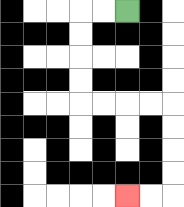{'start': '[5, 0]', 'end': '[5, 8]', 'path_directions': 'L,L,D,D,D,D,R,R,R,R,D,D,D,D,L,L', 'path_coordinates': '[[5, 0], [4, 0], [3, 0], [3, 1], [3, 2], [3, 3], [3, 4], [4, 4], [5, 4], [6, 4], [7, 4], [7, 5], [7, 6], [7, 7], [7, 8], [6, 8], [5, 8]]'}